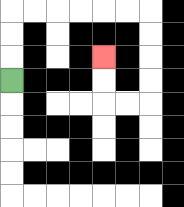{'start': '[0, 3]', 'end': '[4, 2]', 'path_directions': 'U,U,U,R,R,R,R,R,R,D,D,D,D,L,L,U,U', 'path_coordinates': '[[0, 3], [0, 2], [0, 1], [0, 0], [1, 0], [2, 0], [3, 0], [4, 0], [5, 0], [6, 0], [6, 1], [6, 2], [6, 3], [6, 4], [5, 4], [4, 4], [4, 3], [4, 2]]'}